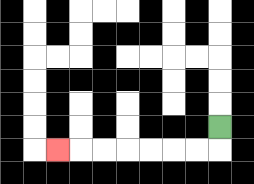{'start': '[9, 5]', 'end': '[2, 6]', 'path_directions': 'D,L,L,L,L,L,L,L', 'path_coordinates': '[[9, 5], [9, 6], [8, 6], [7, 6], [6, 6], [5, 6], [4, 6], [3, 6], [2, 6]]'}